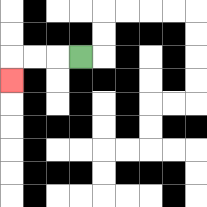{'start': '[3, 2]', 'end': '[0, 3]', 'path_directions': 'L,L,L,D', 'path_coordinates': '[[3, 2], [2, 2], [1, 2], [0, 2], [0, 3]]'}